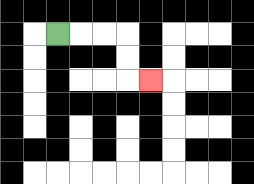{'start': '[2, 1]', 'end': '[6, 3]', 'path_directions': 'R,R,R,D,D,R', 'path_coordinates': '[[2, 1], [3, 1], [4, 1], [5, 1], [5, 2], [5, 3], [6, 3]]'}